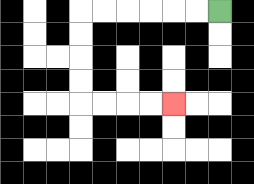{'start': '[9, 0]', 'end': '[7, 4]', 'path_directions': 'L,L,L,L,L,L,D,D,D,D,R,R,R,R', 'path_coordinates': '[[9, 0], [8, 0], [7, 0], [6, 0], [5, 0], [4, 0], [3, 0], [3, 1], [3, 2], [3, 3], [3, 4], [4, 4], [5, 4], [6, 4], [7, 4]]'}